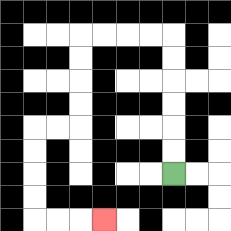{'start': '[7, 7]', 'end': '[4, 9]', 'path_directions': 'U,U,U,U,U,U,L,L,L,L,D,D,D,D,L,L,D,D,D,D,R,R,R', 'path_coordinates': '[[7, 7], [7, 6], [7, 5], [7, 4], [7, 3], [7, 2], [7, 1], [6, 1], [5, 1], [4, 1], [3, 1], [3, 2], [3, 3], [3, 4], [3, 5], [2, 5], [1, 5], [1, 6], [1, 7], [1, 8], [1, 9], [2, 9], [3, 9], [4, 9]]'}